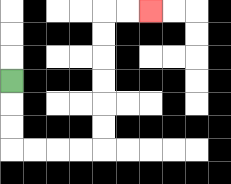{'start': '[0, 3]', 'end': '[6, 0]', 'path_directions': 'D,D,D,R,R,R,R,U,U,U,U,U,U,R,R', 'path_coordinates': '[[0, 3], [0, 4], [0, 5], [0, 6], [1, 6], [2, 6], [3, 6], [4, 6], [4, 5], [4, 4], [4, 3], [4, 2], [4, 1], [4, 0], [5, 0], [6, 0]]'}